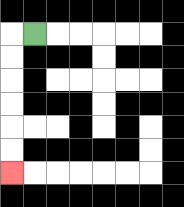{'start': '[1, 1]', 'end': '[0, 7]', 'path_directions': 'L,D,D,D,D,D,D', 'path_coordinates': '[[1, 1], [0, 1], [0, 2], [0, 3], [0, 4], [0, 5], [0, 6], [0, 7]]'}